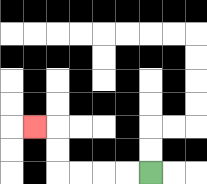{'start': '[6, 7]', 'end': '[1, 5]', 'path_directions': 'L,L,L,L,U,U,L', 'path_coordinates': '[[6, 7], [5, 7], [4, 7], [3, 7], [2, 7], [2, 6], [2, 5], [1, 5]]'}